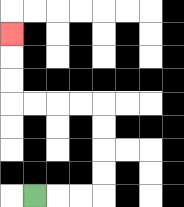{'start': '[1, 8]', 'end': '[0, 1]', 'path_directions': 'R,R,R,U,U,U,U,L,L,L,L,U,U,U', 'path_coordinates': '[[1, 8], [2, 8], [3, 8], [4, 8], [4, 7], [4, 6], [4, 5], [4, 4], [3, 4], [2, 4], [1, 4], [0, 4], [0, 3], [0, 2], [0, 1]]'}